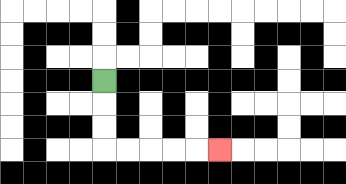{'start': '[4, 3]', 'end': '[9, 6]', 'path_directions': 'D,D,D,R,R,R,R,R', 'path_coordinates': '[[4, 3], [4, 4], [4, 5], [4, 6], [5, 6], [6, 6], [7, 6], [8, 6], [9, 6]]'}